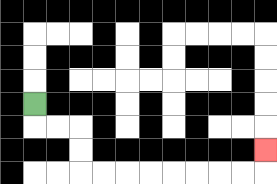{'start': '[1, 4]', 'end': '[11, 6]', 'path_directions': 'D,R,R,D,D,R,R,R,R,R,R,R,R,U', 'path_coordinates': '[[1, 4], [1, 5], [2, 5], [3, 5], [3, 6], [3, 7], [4, 7], [5, 7], [6, 7], [7, 7], [8, 7], [9, 7], [10, 7], [11, 7], [11, 6]]'}